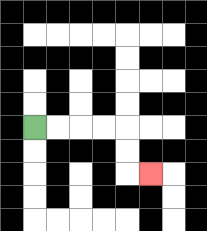{'start': '[1, 5]', 'end': '[6, 7]', 'path_directions': 'R,R,R,R,D,D,R', 'path_coordinates': '[[1, 5], [2, 5], [3, 5], [4, 5], [5, 5], [5, 6], [5, 7], [6, 7]]'}